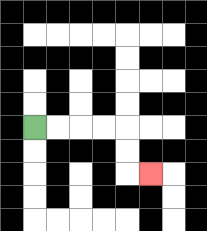{'start': '[1, 5]', 'end': '[6, 7]', 'path_directions': 'R,R,R,R,D,D,R', 'path_coordinates': '[[1, 5], [2, 5], [3, 5], [4, 5], [5, 5], [5, 6], [5, 7], [6, 7]]'}